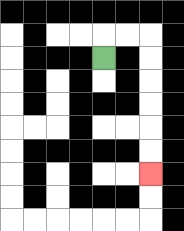{'start': '[4, 2]', 'end': '[6, 7]', 'path_directions': 'U,R,R,D,D,D,D,D,D', 'path_coordinates': '[[4, 2], [4, 1], [5, 1], [6, 1], [6, 2], [6, 3], [6, 4], [6, 5], [6, 6], [6, 7]]'}